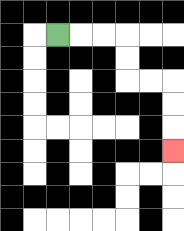{'start': '[2, 1]', 'end': '[7, 6]', 'path_directions': 'R,R,R,D,D,R,R,D,D,D', 'path_coordinates': '[[2, 1], [3, 1], [4, 1], [5, 1], [5, 2], [5, 3], [6, 3], [7, 3], [7, 4], [7, 5], [7, 6]]'}